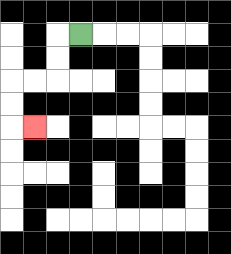{'start': '[3, 1]', 'end': '[1, 5]', 'path_directions': 'L,D,D,L,L,D,D,R', 'path_coordinates': '[[3, 1], [2, 1], [2, 2], [2, 3], [1, 3], [0, 3], [0, 4], [0, 5], [1, 5]]'}